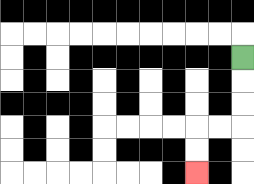{'start': '[10, 2]', 'end': '[8, 7]', 'path_directions': 'D,D,D,L,L,D,D', 'path_coordinates': '[[10, 2], [10, 3], [10, 4], [10, 5], [9, 5], [8, 5], [8, 6], [8, 7]]'}